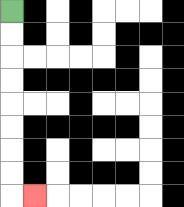{'start': '[0, 0]', 'end': '[1, 8]', 'path_directions': 'D,D,D,D,D,D,D,D,R', 'path_coordinates': '[[0, 0], [0, 1], [0, 2], [0, 3], [0, 4], [0, 5], [0, 6], [0, 7], [0, 8], [1, 8]]'}